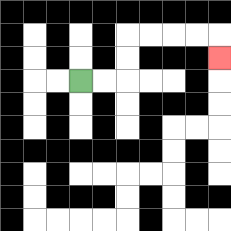{'start': '[3, 3]', 'end': '[9, 2]', 'path_directions': 'R,R,U,U,R,R,R,R,D', 'path_coordinates': '[[3, 3], [4, 3], [5, 3], [5, 2], [5, 1], [6, 1], [7, 1], [8, 1], [9, 1], [9, 2]]'}